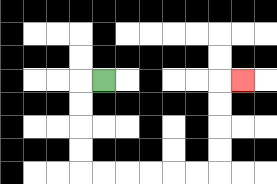{'start': '[4, 3]', 'end': '[10, 3]', 'path_directions': 'L,D,D,D,D,R,R,R,R,R,R,U,U,U,U,R', 'path_coordinates': '[[4, 3], [3, 3], [3, 4], [3, 5], [3, 6], [3, 7], [4, 7], [5, 7], [6, 7], [7, 7], [8, 7], [9, 7], [9, 6], [9, 5], [9, 4], [9, 3], [10, 3]]'}